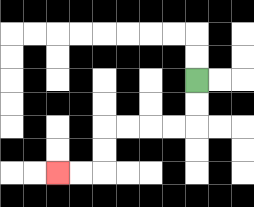{'start': '[8, 3]', 'end': '[2, 7]', 'path_directions': 'D,D,L,L,L,L,D,D,L,L', 'path_coordinates': '[[8, 3], [8, 4], [8, 5], [7, 5], [6, 5], [5, 5], [4, 5], [4, 6], [4, 7], [3, 7], [2, 7]]'}